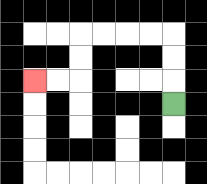{'start': '[7, 4]', 'end': '[1, 3]', 'path_directions': 'U,U,U,L,L,L,L,D,D,L,L', 'path_coordinates': '[[7, 4], [7, 3], [7, 2], [7, 1], [6, 1], [5, 1], [4, 1], [3, 1], [3, 2], [3, 3], [2, 3], [1, 3]]'}